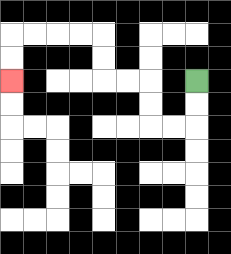{'start': '[8, 3]', 'end': '[0, 3]', 'path_directions': 'D,D,L,L,U,U,L,L,U,U,L,L,L,L,D,D', 'path_coordinates': '[[8, 3], [8, 4], [8, 5], [7, 5], [6, 5], [6, 4], [6, 3], [5, 3], [4, 3], [4, 2], [4, 1], [3, 1], [2, 1], [1, 1], [0, 1], [0, 2], [0, 3]]'}